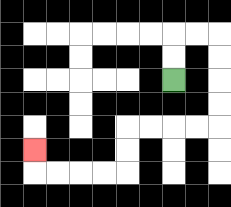{'start': '[7, 3]', 'end': '[1, 6]', 'path_directions': 'U,U,R,R,D,D,D,D,L,L,L,L,D,D,L,L,L,L,U', 'path_coordinates': '[[7, 3], [7, 2], [7, 1], [8, 1], [9, 1], [9, 2], [9, 3], [9, 4], [9, 5], [8, 5], [7, 5], [6, 5], [5, 5], [5, 6], [5, 7], [4, 7], [3, 7], [2, 7], [1, 7], [1, 6]]'}